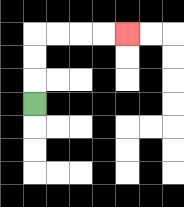{'start': '[1, 4]', 'end': '[5, 1]', 'path_directions': 'U,U,U,R,R,R,R', 'path_coordinates': '[[1, 4], [1, 3], [1, 2], [1, 1], [2, 1], [3, 1], [4, 1], [5, 1]]'}